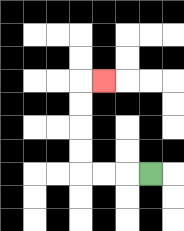{'start': '[6, 7]', 'end': '[4, 3]', 'path_directions': 'L,L,L,U,U,U,U,R', 'path_coordinates': '[[6, 7], [5, 7], [4, 7], [3, 7], [3, 6], [3, 5], [3, 4], [3, 3], [4, 3]]'}